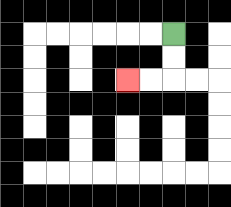{'start': '[7, 1]', 'end': '[5, 3]', 'path_directions': 'D,D,L,L', 'path_coordinates': '[[7, 1], [7, 2], [7, 3], [6, 3], [5, 3]]'}